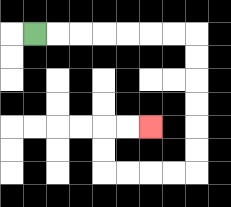{'start': '[1, 1]', 'end': '[6, 5]', 'path_directions': 'R,R,R,R,R,R,R,D,D,D,D,D,D,L,L,L,L,U,U,R,R', 'path_coordinates': '[[1, 1], [2, 1], [3, 1], [4, 1], [5, 1], [6, 1], [7, 1], [8, 1], [8, 2], [8, 3], [8, 4], [8, 5], [8, 6], [8, 7], [7, 7], [6, 7], [5, 7], [4, 7], [4, 6], [4, 5], [5, 5], [6, 5]]'}